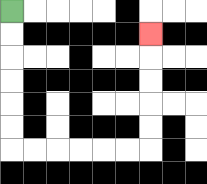{'start': '[0, 0]', 'end': '[6, 1]', 'path_directions': 'D,D,D,D,D,D,R,R,R,R,R,R,U,U,U,U,U', 'path_coordinates': '[[0, 0], [0, 1], [0, 2], [0, 3], [0, 4], [0, 5], [0, 6], [1, 6], [2, 6], [3, 6], [4, 6], [5, 6], [6, 6], [6, 5], [6, 4], [6, 3], [6, 2], [6, 1]]'}